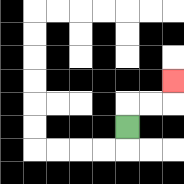{'start': '[5, 5]', 'end': '[7, 3]', 'path_directions': 'U,R,R,U', 'path_coordinates': '[[5, 5], [5, 4], [6, 4], [7, 4], [7, 3]]'}